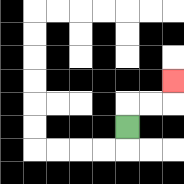{'start': '[5, 5]', 'end': '[7, 3]', 'path_directions': 'U,R,R,U', 'path_coordinates': '[[5, 5], [5, 4], [6, 4], [7, 4], [7, 3]]'}